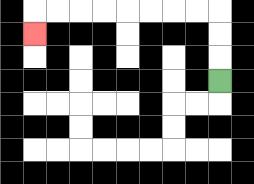{'start': '[9, 3]', 'end': '[1, 1]', 'path_directions': 'U,U,U,L,L,L,L,L,L,L,L,D', 'path_coordinates': '[[9, 3], [9, 2], [9, 1], [9, 0], [8, 0], [7, 0], [6, 0], [5, 0], [4, 0], [3, 0], [2, 0], [1, 0], [1, 1]]'}